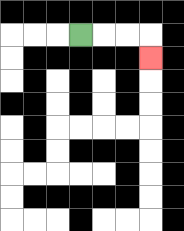{'start': '[3, 1]', 'end': '[6, 2]', 'path_directions': 'R,R,R,D', 'path_coordinates': '[[3, 1], [4, 1], [5, 1], [6, 1], [6, 2]]'}